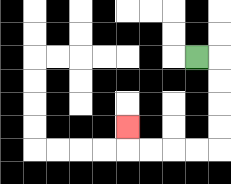{'start': '[8, 2]', 'end': '[5, 5]', 'path_directions': 'R,D,D,D,D,L,L,L,L,U', 'path_coordinates': '[[8, 2], [9, 2], [9, 3], [9, 4], [9, 5], [9, 6], [8, 6], [7, 6], [6, 6], [5, 6], [5, 5]]'}